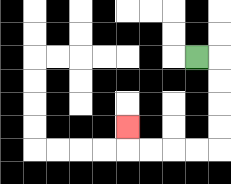{'start': '[8, 2]', 'end': '[5, 5]', 'path_directions': 'R,D,D,D,D,L,L,L,L,U', 'path_coordinates': '[[8, 2], [9, 2], [9, 3], [9, 4], [9, 5], [9, 6], [8, 6], [7, 6], [6, 6], [5, 6], [5, 5]]'}